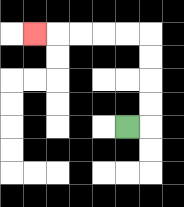{'start': '[5, 5]', 'end': '[1, 1]', 'path_directions': 'R,U,U,U,U,L,L,L,L,L', 'path_coordinates': '[[5, 5], [6, 5], [6, 4], [6, 3], [6, 2], [6, 1], [5, 1], [4, 1], [3, 1], [2, 1], [1, 1]]'}